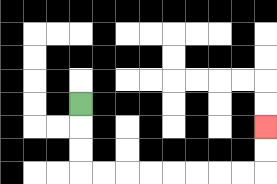{'start': '[3, 4]', 'end': '[11, 5]', 'path_directions': 'D,D,D,R,R,R,R,R,R,R,R,U,U', 'path_coordinates': '[[3, 4], [3, 5], [3, 6], [3, 7], [4, 7], [5, 7], [6, 7], [7, 7], [8, 7], [9, 7], [10, 7], [11, 7], [11, 6], [11, 5]]'}